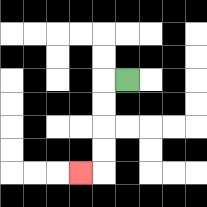{'start': '[5, 3]', 'end': '[3, 7]', 'path_directions': 'L,D,D,D,D,L', 'path_coordinates': '[[5, 3], [4, 3], [4, 4], [4, 5], [4, 6], [4, 7], [3, 7]]'}